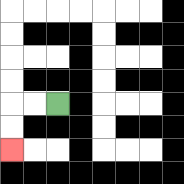{'start': '[2, 4]', 'end': '[0, 6]', 'path_directions': 'L,L,D,D', 'path_coordinates': '[[2, 4], [1, 4], [0, 4], [0, 5], [0, 6]]'}